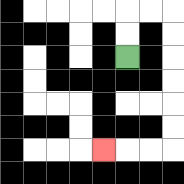{'start': '[5, 2]', 'end': '[4, 6]', 'path_directions': 'U,U,R,R,D,D,D,D,D,D,L,L,L', 'path_coordinates': '[[5, 2], [5, 1], [5, 0], [6, 0], [7, 0], [7, 1], [7, 2], [7, 3], [7, 4], [7, 5], [7, 6], [6, 6], [5, 6], [4, 6]]'}